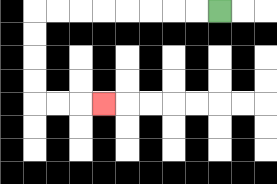{'start': '[9, 0]', 'end': '[4, 4]', 'path_directions': 'L,L,L,L,L,L,L,L,D,D,D,D,R,R,R', 'path_coordinates': '[[9, 0], [8, 0], [7, 0], [6, 0], [5, 0], [4, 0], [3, 0], [2, 0], [1, 0], [1, 1], [1, 2], [1, 3], [1, 4], [2, 4], [3, 4], [4, 4]]'}